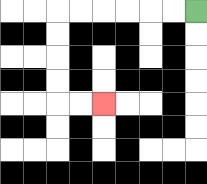{'start': '[8, 0]', 'end': '[4, 4]', 'path_directions': 'L,L,L,L,L,L,D,D,D,D,R,R', 'path_coordinates': '[[8, 0], [7, 0], [6, 0], [5, 0], [4, 0], [3, 0], [2, 0], [2, 1], [2, 2], [2, 3], [2, 4], [3, 4], [4, 4]]'}